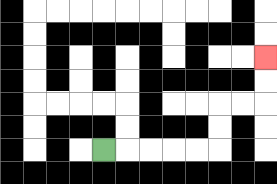{'start': '[4, 6]', 'end': '[11, 2]', 'path_directions': 'R,R,R,R,R,U,U,R,R,U,U', 'path_coordinates': '[[4, 6], [5, 6], [6, 6], [7, 6], [8, 6], [9, 6], [9, 5], [9, 4], [10, 4], [11, 4], [11, 3], [11, 2]]'}